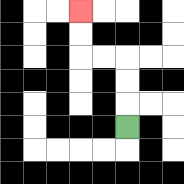{'start': '[5, 5]', 'end': '[3, 0]', 'path_directions': 'U,U,U,L,L,U,U', 'path_coordinates': '[[5, 5], [5, 4], [5, 3], [5, 2], [4, 2], [3, 2], [3, 1], [3, 0]]'}